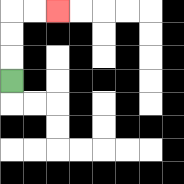{'start': '[0, 3]', 'end': '[2, 0]', 'path_directions': 'U,U,U,R,R', 'path_coordinates': '[[0, 3], [0, 2], [0, 1], [0, 0], [1, 0], [2, 0]]'}